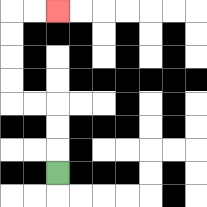{'start': '[2, 7]', 'end': '[2, 0]', 'path_directions': 'U,U,U,L,L,U,U,U,U,R,R', 'path_coordinates': '[[2, 7], [2, 6], [2, 5], [2, 4], [1, 4], [0, 4], [0, 3], [0, 2], [0, 1], [0, 0], [1, 0], [2, 0]]'}